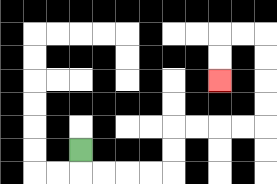{'start': '[3, 6]', 'end': '[9, 3]', 'path_directions': 'D,R,R,R,R,U,U,R,R,R,R,U,U,U,U,L,L,D,D', 'path_coordinates': '[[3, 6], [3, 7], [4, 7], [5, 7], [6, 7], [7, 7], [7, 6], [7, 5], [8, 5], [9, 5], [10, 5], [11, 5], [11, 4], [11, 3], [11, 2], [11, 1], [10, 1], [9, 1], [9, 2], [9, 3]]'}